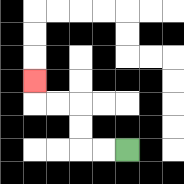{'start': '[5, 6]', 'end': '[1, 3]', 'path_directions': 'L,L,U,U,L,L,U', 'path_coordinates': '[[5, 6], [4, 6], [3, 6], [3, 5], [3, 4], [2, 4], [1, 4], [1, 3]]'}